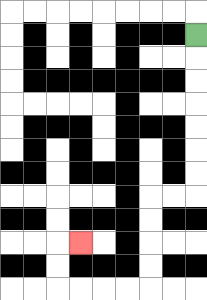{'start': '[8, 1]', 'end': '[3, 10]', 'path_directions': 'D,D,D,D,D,D,D,L,L,D,D,D,D,L,L,L,L,U,U,R', 'path_coordinates': '[[8, 1], [8, 2], [8, 3], [8, 4], [8, 5], [8, 6], [8, 7], [8, 8], [7, 8], [6, 8], [6, 9], [6, 10], [6, 11], [6, 12], [5, 12], [4, 12], [3, 12], [2, 12], [2, 11], [2, 10], [3, 10]]'}